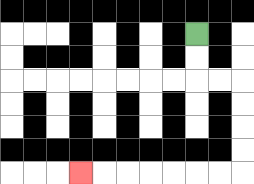{'start': '[8, 1]', 'end': '[3, 7]', 'path_directions': 'D,D,R,R,D,D,D,D,L,L,L,L,L,L,L', 'path_coordinates': '[[8, 1], [8, 2], [8, 3], [9, 3], [10, 3], [10, 4], [10, 5], [10, 6], [10, 7], [9, 7], [8, 7], [7, 7], [6, 7], [5, 7], [4, 7], [3, 7]]'}